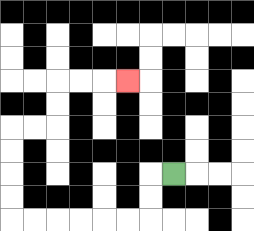{'start': '[7, 7]', 'end': '[5, 3]', 'path_directions': 'L,D,D,L,L,L,L,L,L,U,U,U,U,R,R,U,U,R,R,R', 'path_coordinates': '[[7, 7], [6, 7], [6, 8], [6, 9], [5, 9], [4, 9], [3, 9], [2, 9], [1, 9], [0, 9], [0, 8], [0, 7], [0, 6], [0, 5], [1, 5], [2, 5], [2, 4], [2, 3], [3, 3], [4, 3], [5, 3]]'}